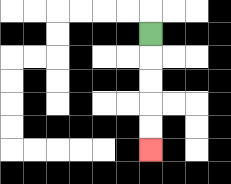{'start': '[6, 1]', 'end': '[6, 6]', 'path_directions': 'D,D,D,D,D', 'path_coordinates': '[[6, 1], [6, 2], [6, 3], [6, 4], [6, 5], [6, 6]]'}